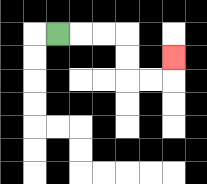{'start': '[2, 1]', 'end': '[7, 2]', 'path_directions': 'R,R,R,D,D,R,R,U', 'path_coordinates': '[[2, 1], [3, 1], [4, 1], [5, 1], [5, 2], [5, 3], [6, 3], [7, 3], [7, 2]]'}